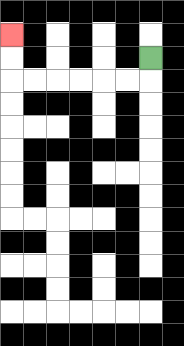{'start': '[6, 2]', 'end': '[0, 1]', 'path_directions': 'D,L,L,L,L,L,L,U,U', 'path_coordinates': '[[6, 2], [6, 3], [5, 3], [4, 3], [3, 3], [2, 3], [1, 3], [0, 3], [0, 2], [0, 1]]'}